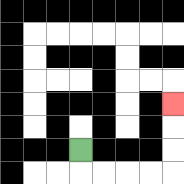{'start': '[3, 6]', 'end': '[7, 4]', 'path_directions': 'D,R,R,R,R,U,U,U', 'path_coordinates': '[[3, 6], [3, 7], [4, 7], [5, 7], [6, 7], [7, 7], [7, 6], [7, 5], [7, 4]]'}